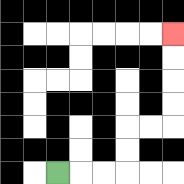{'start': '[2, 7]', 'end': '[7, 1]', 'path_directions': 'R,R,R,U,U,R,R,U,U,U,U', 'path_coordinates': '[[2, 7], [3, 7], [4, 7], [5, 7], [5, 6], [5, 5], [6, 5], [7, 5], [7, 4], [7, 3], [7, 2], [7, 1]]'}